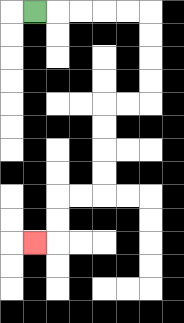{'start': '[1, 0]', 'end': '[1, 10]', 'path_directions': 'R,R,R,R,R,D,D,D,D,L,L,D,D,D,D,L,L,D,D,L', 'path_coordinates': '[[1, 0], [2, 0], [3, 0], [4, 0], [5, 0], [6, 0], [6, 1], [6, 2], [6, 3], [6, 4], [5, 4], [4, 4], [4, 5], [4, 6], [4, 7], [4, 8], [3, 8], [2, 8], [2, 9], [2, 10], [1, 10]]'}